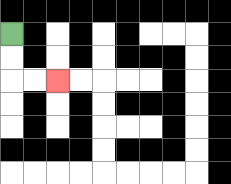{'start': '[0, 1]', 'end': '[2, 3]', 'path_directions': 'D,D,R,R', 'path_coordinates': '[[0, 1], [0, 2], [0, 3], [1, 3], [2, 3]]'}